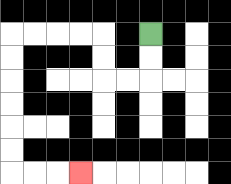{'start': '[6, 1]', 'end': '[3, 7]', 'path_directions': 'D,D,L,L,U,U,L,L,L,L,D,D,D,D,D,D,R,R,R', 'path_coordinates': '[[6, 1], [6, 2], [6, 3], [5, 3], [4, 3], [4, 2], [4, 1], [3, 1], [2, 1], [1, 1], [0, 1], [0, 2], [0, 3], [0, 4], [0, 5], [0, 6], [0, 7], [1, 7], [2, 7], [3, 7]]'}